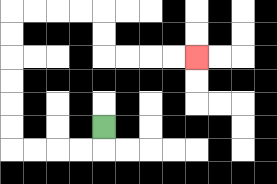{'start': '[4, 5]', 'end': '[8, 2]', 'path_directions': 'D,L,L,L,L,U,U,U,U,U,U,R,R,R,R,D,D,R,R,R,R', 'path_coordinates': '[[4, 5], [4, 6], [3, 6], [2, 6], [1, 6], [0, 6], [0, 5], [0, 4], [0, 3], [0, 2], [0, 1], [0, 0], [1, 0], [2, 0], [3, 0], [4, 0], [4, 1], [4, 2], [5, 2], [6, 2], [7, 2], [8, 2]]'}